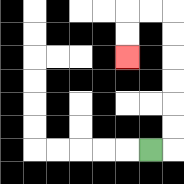{'start': '[6, 6]', 'end': '[5, 2]', 'path_directions': 'R,U,U,U,U,U,U,L,L,D,D', 'path_coordinates': '[[6, 6], [7, 6], [7, 5], [7, 4], [7, 3], [7, 2], [7, 1], [7, 0], [6, 0], [5, 0], [5, 1], [5, 2]]'}